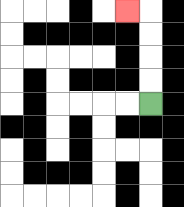{'start': '[6, 4]', 'end': '[5, 0]', 'path_directions': 'U,U,U,U,L', 'path_coordinates': '[[6, 4], [6, 3], [6, 2], [6, 1], [6, 0], [5, 0]]'}